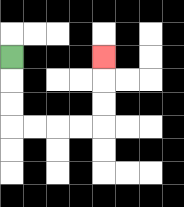{'start': '[0, 2]', 'end': '[4, 2]', 'path_directions': 'D,D,D,R,R,R,R,U,U,U', 'path_coordinates': '[[0, 2], [0, 3], [0, 4], [0, 5], [1, 5], [2, 5], [3, 5], [4, 5], [4, 4], [4, 3], [4, 2]]'}